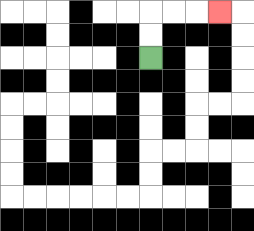{'start': '[6, 2]', 'end': '[9, 0]', 'path_directions': 'U,U,R,R,R', 'path_coordinates': '[[6, 2], [6, 1], [6, 0], [7, 0], [8, 0], [9, 0]]'}